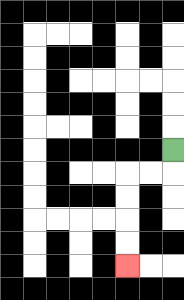{'start': '[7, 6]', 'end': '[5, 11]', 'path_directions': 'D,L,L,D,D,D,D', 'path_coordinates': '[[7, 6], [7, 7], [6, 7], [5, 7], [5, 8], [5, 9], [5, 10], [5, 11]]'}